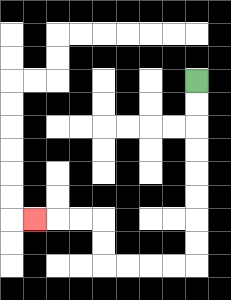{'start': '[8, 3]', 'end': '[1, 9]', 'path_directions': 'D,D,D,D,D,D,D,D,L,L,L,L,U,U,L,L,L', 'path_coordinates': '[[8, 3], [8, 4], [8, 5], [8, 6], [8, 7], [8, 8], [8, 9], [8, 10], [8, 11], [7, 11], [6, 11], [5, 11], [4, 11], [4, 10], [4, 9], [3, 9], [2, 9], [1, 9]]'}